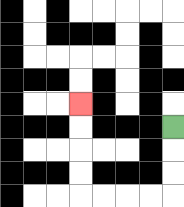{'start': '[7, 5]', 'end': '[3, 4]', 'path_directions': 'D,D,D,L,L,L,L,U,U,U,U', 'path_coordinates': '[[7, 5], [7, 6], [7, 7], [7, 8], [6, 8], [5, 8], [4, 8], [3, 8], [3, 7], [3, 6], [3, 5], [3, 4]]'}